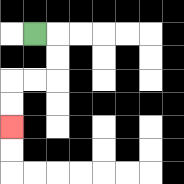{'start': '[1, 1]', 'end': '[0, 5]', 'path_directions': 'R,D,D,L,L,D,D', 'path_coordinates': '[[1, 1], [2, 1], [2, 2], [2, 3], [1, 3], [0, 3], [0, 4], [0, 5]]'}